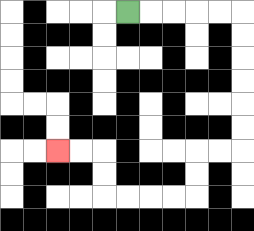{'start': '[5, 0]', 'end': '[2, 6]', 'path_directions': 'R,R,R,R,R,D,D,D,D,D,D,L,L,D,D,L,L,L,L,U,U,L,L', 'path_coordinates': '[[5, 0], [6, 0], [7, 0], [8, 0], [9, 0], [10, 0], [10, 1], [10, 2], [10, 3], [10, 4], [10, 5], [10, 6], [9, 6], [8, 6], [8, 7], [8, 8], [7, 8], [6, 8], [5, 8], [4, 8], [4, 7], [4, 6], [3, 6], [2, 6]]'}